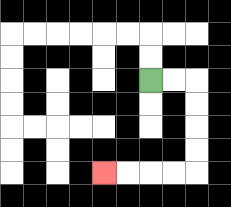{'start': '[6, 3]', 'end': '[4, 7]', 'path_directions': 'R,R,D,D,D,D,L,L,L,L', 'path_coordinates': '[[6, 3], [7, 3], [8, 3], [8, 4], [8, 5], [8, 6], [8, 7], [7, 7], [6, 7], [5, 7], [4, 7]]'}